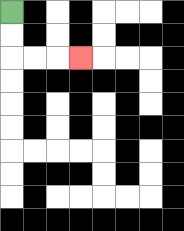{'start': '[0, 0]', 'end': '[3, 2]', 'path_directions': 'D,D,R,R,R', 'path_coordinates': '[[0, 0], [0, 1], [0, 2], [1, 2], [2, 2], [3, 2]]'}